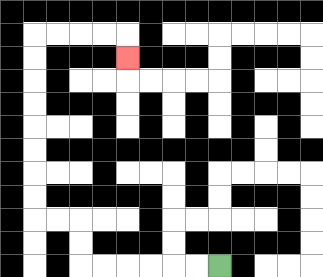{'start': '[9, 11]', 'end': '[5, 2]', 'path_directions': 'L,L,L,L,L,L,U,U,L,L,U,U,U,U,U,U,U,U,R,R,R,R,D', 'path_coordinates': '[[9, 11], [8, 11], [7, 11], [6, 11], [5, 11], [4, 11], [3, 11], [3, 10], [3, 9], [2, 9], [1, 9], [1, 8], [1, 7], [1, 6], [1, 5], [1, 4], [1, 3], [1, 2], [1, 1], [2, 1], [3, 1], [4, 1], [5, 1], [5, 2]]'}